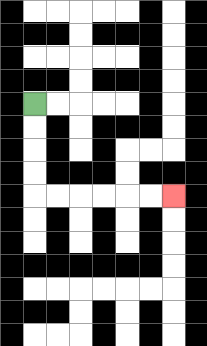{'start': '[1, 4]', 'end': '[7, 8]', 'path_directions': 'D,D,D,D,R,R,R,R,R,R', 'path_coordinates': '[[1, 4], [1, 5], [1, 6], [1, 7], [1, 8], [2, 8], [3, 8], [4, 8], [5, 8], [6, 8], [7, 8]]'}